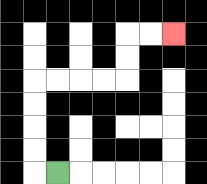{'start': '[2, 7]', 'end': '[7, 1]', 'path_directions': 'L,U,U,U,U,R,R,R,R,U,U,R,R', 'path_coordinates': '[[2, 7], [1, 7], [1, 6], [1, 5], [1, 4], [1, 3], [2, 3], [3, 3], [4, 3], [5, 3], [5, 2], [5, 1], [6, 1], [7, 1]]'}